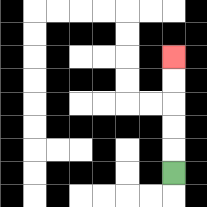{'start': '[7, 7]', 'end': '[7, 2]', 'path_directions': 'U,U,U,U,U', 'path_coordinates': '[[7, 7], [7, 6], [7, 5], [7, 4], [7, 3], [7, 2]]'}